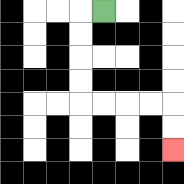{'start': '[4, 0]', 'end': '[7, 6]', 'path_directions': 'L,D,D,D,D,R,R,R,R,D,D', 'path_coordinates': '[[4, 0], [3, 0], [3, 1], [3, 2], [3, 3], [3, 4], [4, 4], [5, 4], [6, 4], [7, 4], [7, 5], [7, 6]]'}